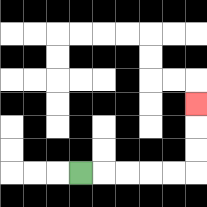{'start': '[3, 7]', 'end': '[8, 4]', 'path_directions': 'R,R,R,R,R,U,U,U', 'path_coordinates': '[[3, 7], [4, 7], [5, 7], [6, 7], [7, 7], [8, 7], [8, 6], [8, 5], [8, 4]]'}